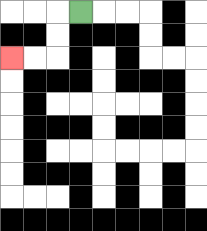{'start': '[3, 0]', 'end': '[0, 2]', 'path_directions': 'L,D,D,L,L', 'path_coordinates': '[[3, 0], [2, 0], [2, 1], [2, 2], [1, 2], [0, 2]]'}